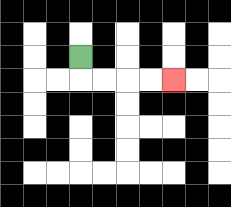{'start': '[3, 2]', 'end': '[7, 3]', 'path_directions': 'D,R,R,R,R', 'path_coordinates': '[[3, 2], [3, 3], [4, 3], [5, 3], [6, 3], [7, 3]]'}